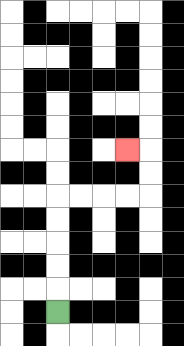{'start': '[2, 13]', 'end': '[5, 6]', 'path_directions': 'U,U,U,U,U,R,R,R,R,U,U,L', 'path_coordinates': '[[2, 13], [2, 12], [2, 11], [2, 10], [2, 9], [2, 8], [3, 8], [4, 8], [5, 8], [6, 8], [6, 7], [6, 6], [5, 6]]'}